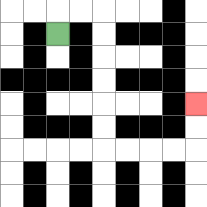{'start': '[2, 1]', 'end': '[8, 4]', 'path_directions': 'U,R,R,D,D,D,D,D,D,R,R,R,R,U,U', 'path_coordinates': '[[2, 1], [2, 0], [3, 0], [4, 0], [4, 1], [4, 2], [4, 3], [4, 4], [4, 5], [4, 6], [5, 6], [6, 6], [7, 6], [8, 6], [8, 5], [8, 4]]'}